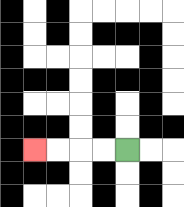{'start': '[5, 6]', 'end': '[1, 6]', 'path_directions': 'L,L,L,L', 'path_coordinates': '[[5, 6], [4, 6], [3, 6], [2, 6], [1, 6]]'}